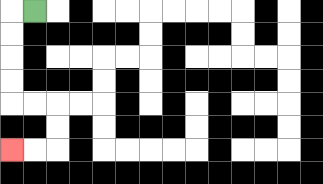{'start': '[1, 0]', 'end': '[0, 6]', 'path_directions': 'L,D,D,D,D,R,R,D,D,L,L', 'path_coordinates': '[[1, 0], [0, 0], [0, 1], [0, 2], [0, 3], [0, 4], [1, 4], [2, 4], [2, 5], [2, 6], [1, 6], [0, 6]]'}